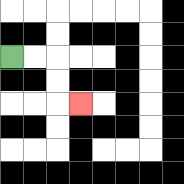{'start': '[0, 2]', 'end': '[3, 4]', 'path_directions': 'R,R,D,D,R', 'path_coordinates': '[[0, 2], [1, 2], [2, 2], [2, 3], [2, 4], [3, 4]]'}